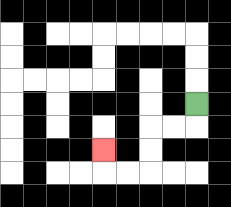{'start': '[8, 4]', 'end': '[4, 6]', 'path_directions': 'D,L,L,D,D,L,L,U', 'path_coordinates': '[[8, 4], [8, 5], [7, 5], [6, 5], [6, 6], [6, 7], [5, 7], [4, 7], [4, 6]]'}